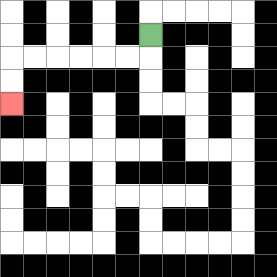{'start': '[6, 1]', 'end': '[0, 4]', 'path_directions': 'D,L,L,L,L,L,L,D,D', 'path_coordinates': '[[6, 1], [6, 2], [5, 2], [4, 2], [3, 2], [2, 2], [1, 2], [0, 2], [0, 3], [0, 4]]'}